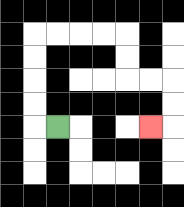{'start': '[2, 5]', 'end': '[6, 5]', 'path_directions': 'L,U,U,U,U,R,R,R,R,D,D,R,R,D,D,L', 'path_coordinates': '[[2, 5], [1, 5], [1, 4], [1, 3], [1, 2], [1, 1], [2, 1], [3, 1], [4, 1], [5, 1], [5, 2], [5, 3], [6, 3], [7, 3], [7, 4], [7, 5], [6, 5]]'}